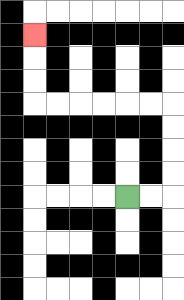{'start': '[5, 8]', 'end': '[1, 1]', 'path_directions': 'R,R,U,U,U,U,L,L,L,L,L,L,U,U,U', 'path_coordinates': '[[5, 8], [6, 8], [7, 8], [7, 7], [7, 6], [7, 5], [7, 4], [6, 4], [5, 4], [4, 4], [3, 4], [2, 4], [1, 4], [1, 3], [1, 2], [1, 1]]'}